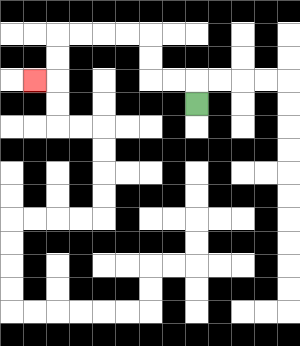{'start': '[8, 4]', 'end': '[1, 3]', 'path_directions': 'U,L,L,U,U,L,L,L,L,D,D,L', 'path_coordinates': '[[8, 4], [8, 3], [7, 3], [6, 3], [6, 2], [6, 1], [5, 1], [4, 1], [3, 1], [2, 1], [2, 2], [2, 3], [1, 3]]'}